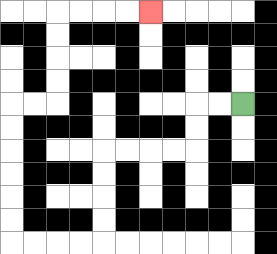{'start': '[10, 4]', 'end': '[6, 0]', 'path_directions': 'L,L,D,D,L,L,L,L,D,D,D,D,L,L,L,L,U,U,U,U,U,U,R,R,U,U,U,U,R,R,R,R', 'path_coordinates': '[[10, 4], [9, 4], [8, 4], [8, 5], [8, 6], [7, 6], [6, 6], [5, 6], [4, 6], [4, 7], [4, 8], [4, 9], [4, 10], [3, 10], [2, 10], [1, 10], [0, 10], [0, 9], [0, 8], [0, 7], [0, 6], [0, 5], [0, 4], [1, 4], [2, 4], [2, 3], [2, 2], [2, 1], [2, 0], [3, 0], [4, 0], [5, 0], [6, 0]]'}